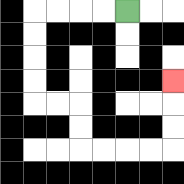{'start': '[5, 0]', 'end': '[7, 3]', 'path_directions': 'L,L,L,L,D,D,D,D,R,R,D,D,R,R,R,R,U,U,U', 'path_coordinates': '[[5, 0], [4, 0], [3, 0], [2, 0], [1, 0], [1, 1], [1, 2], [1, 3], [1, 4], [2, 4], [3, 4], [3, 5], [3, 6], [4, 6], [5, 6], [6, 6], [7, 6], [7, 5], [7, 4], [7, 3]]'}